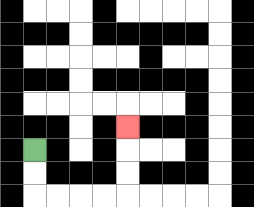{'start': '[1, 6]', 'end': '[5, 5]', 'path_directions': 'D,D,R,R,R,R,U,U,U', 'path_coordinates': '[[1, 6], [1, 7], [1, 8], [2, 8], [3, 8], [4, 8], [5, 8], [5, 7], [5, 6], [5, 5]]'}